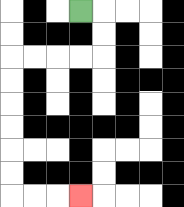{'start': '[3, 0]', 'end': '[3, 8]', 'path_directions': 'R,D,D,L,L,L,L,D,D,D,D,D,D,R,R,R', 'path_coordinates': '[[3, 0], [4, 0], [4, 1], [4, 2], [3, 2], [2, 2], [1, 2], [0, 2], [0, 3], [0, 4], [0, 5], [0, 6], [0, 7], [0, 8], [1, 8], [2, 8], [3, 8]]'}